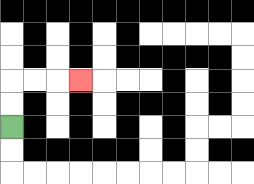{'start': '[0, 5]', 'end': '[3, 3]', 'path_directions': 'U,U,R,R,R', 'path_coordinates': '[[0, 5], [0, 4], [0, 3], [1, 3], [2, 3], [3, 3]]'}